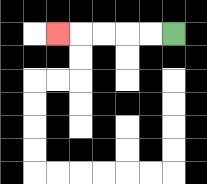{'start': '[7, 1]', 'end': '[2, 1]', 'path_directions': 'L,L,L,L,L', 'path_coordinates': '[[7, 1], [6, 1], [5, 1], [4, 1], [3, 1], [2, 1]]'}